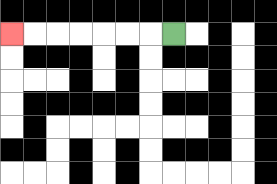{'start': '[7, 1]', 'end': '[0, 1]', 'path_directions': 'L,L,L,L,L,L,L', 'path_coordinates': '[[7, 1], [6, 1], [5, 1], [4, 1], [3, 1], [2, 1], [1, 1], [0, 1]]'}